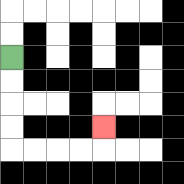{'start': '[0, 2]', 'end': '[4, 5]', 'path_directions': 'D,D,D,D,R,R,R,R,U', 'path_coordinates': '[[0, 2], [0, 3], [0, 4], [0, 5], [0, 6], [1, 6], [2, 6], [3, 6], [4, 6], [4, 5]]'}